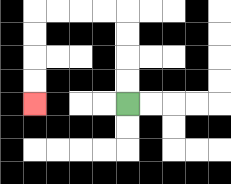{'start': '[5, 4]', 'end': '[1, 4]', 'path_directions': 'U,U,U,U,L,L,L,L,D,D,D,D', 'path_coordinates': '[[5, 4], [5, 3], [5, 2], [5, 1], [5, 0], [4, 0], [3, 0], [2, 0], [1, 0], [1, 1], [1, 2], [1, 3], [1, 4]]'}